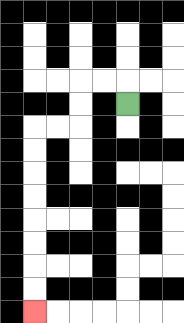{'start': '[5, 4]', 'end': '[1, 13]', 'path_directions': 'U,L,L,D,D,L,L,D,D,D,D,D,D,D,D', 'path_coordinates': '[[5, 4], [5, 3], [4, 3], [3, 3], [3, 4], [3, 5], [2, 5], [1, 5], [1, 6], [1, 7], [1, 8], [1, 9], [1, 10], [1, 11], [1, 12], [1, 13]]'}